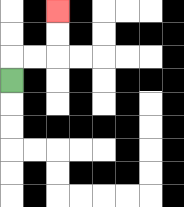{'start': '[0, 3]', 'end': '[2, 0]', 'path_directions': 'U,R,R,U,U', 'path_coordinates': '[[0, 3], [0, 2], [1, 2], [2, 2], [2, 1], [2, 0]]'}